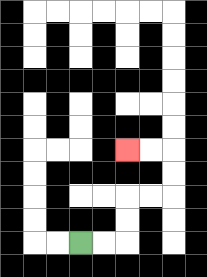{'start': '[3, 10]', 'end': '[5, 6]', 'path_directions': 'R,R,U,U,R,R,U,U,L,L', 'path_coordinates': '[[3, 10], [4, 10], [5, 10], [5, 9], [5, 8], [6, 8], [7, 8], [7, 7], [7, 6], [6, 6], [5, 6]]'}